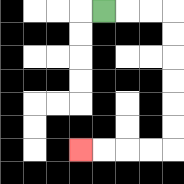{'start': '[4, 0]', 'end': '[3, 6]', 'path_directions': 'R,R,R,D,D,D,D,D,D,L,L,L,L', 'path_coordinates': '[[4, 0], [5, 0], [6, 0], [7, 0], [7, 1], [7, 2], [7, 3], [7, 4], [7, 5], [7, 6], [6, 6], [5, 6], [4, 6], [3, 6]]'}